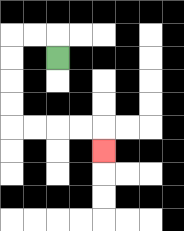{'start': '[2, 2]', 'end': '[4, 6]', 'path_directions': 'U,L,L,D,D,D,D,R,R,R,R,D', 'path_coordinates': '[[2, 2], [2, 1], [1, 1], [0, 1], [0, 2], [0, 3], [0, 4], [0, 5], [1, 5], [2, 5], [3, 5], [4, 5], [4, 6]]'}